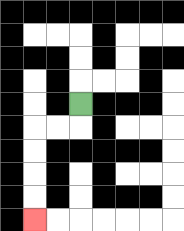{'start': '[3, 4]', 'end': '[1, 9]', 'path_directions': 'D,L,L,D,D,D,D', 'path_coordinates': '[[3, 4], [3, 5], [2, 5], [1, 5], [1, 6], [1, 7], [1, 8], [1, 9]]'}